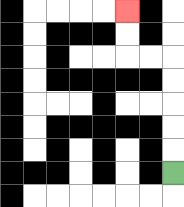{'start': '[7, 7]', 'end': '[5, 0]', 'path_directions': 'U,U,U,U,U,L,L,U,U', 'path_coordinates': '[[7, 7], [7, 6], [7, 5], [7, 4], [7, 3], [7, 2], [6, 2], [5, 2], [5, 1], [5, 0]]'}